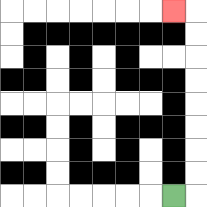{'start': '[7, 8]', 'end': '[7, 0]', 'path_directions': 'R,U,U,U,U,U,U,U,U,L', 'path_coordinates': '[[7, 8], [8, 8], [8, 7], [8, 6], [8, 5], [8, 4], [8, 3], [8, 2], [8, 1], [8, 0], [7, 0]]'}